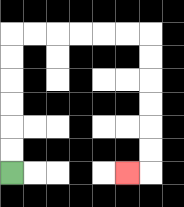{'start': '[0, 7]', 'end': '[5, 7]', 'path_directions': 'U,U,U,U,U,U,R,R,R,R,R,R,D,D,D,D,D,D,L', 'path_coordinates': '[[0, 7], [0, 6], [0, 5], [0, 4], [0, 3], [0, 2], [0, 1], [1, 1], [2, 1], [3, 1], [4, 1], [5, 1], [6, 1], [6, 2], [6, 3], [6, 4], [6, 5], [6, 6], [6, 7], [5, 7]]'}